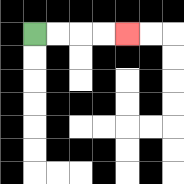{'start': '[1, 1]', 'end': '[5, 1]', 'path_directions': 'R,R,R,R', 'path_coordinates': '[[1, 1], [2, 1], [3, 1], [4, 1], [5, 1]]'}